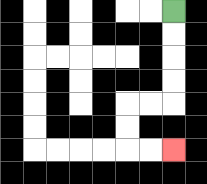{'start': '[7, 0]', 'end': '[7, 6]', 'path_directions': 'D,D,D,D,L,L,D,D,R,R', 'path_coordinates': '[[7, 0], [7, 1], [7, 2], [7, 3], [7, 4], [6, 4], [5, 4], [5, 5], [5, 6], [6, 6], [7, 6]]'}